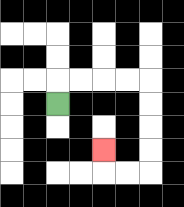{'start': '[2, 4]', 'end': '[4, 6]', 'path_directions': 'U,R,R,R,R,D,D,D,D,L,L,U', 'path_coordinates': '[[2, 4], [2, 3], [3, 3], [4, 3], [5, 3], [6, 3], [6, 4], [6, 5], [6, 6], [6, 7], [5, 7], [4, 7], [4, 6]]'}